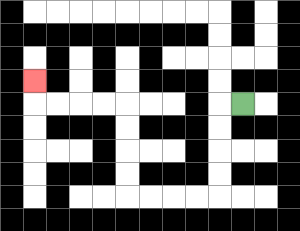{'start': '[10, 4]', 'end': '[1, 3]', 'path_directions': 'L,D,D,D,D,L,L,L,L,U,U,U,U,L,L,L,L,U', 'path_coordinates': '[[10, 4], [9, 4], [9, 5], [9, 6], [9, 7], [9, 8], [8, 8], [7, 8], [6, 8], [5, 8], [5, 7], [5, 6], [5, 5], [5, 4], [4, 4], [3, 4], [2, 4], [1, 4], [1, 3]]'}